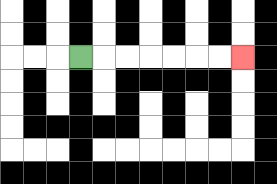{'start': '[3, 2]', 'end': '[10, 2]', 'path_directions': 'R,R,R,R,R,R,R', 'path_coordinates': '[[3, 2], [4, 2], [5, 2], [6, 2], [7, 2], [8, 2], [9, 2], [10, 2]]'}